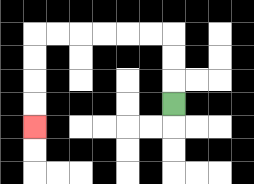{'start': '[7, 4]', 'end': '[1, 5]', 'path_directions': 'U,U,U,L,L,L,L,L,L,D,D,D,D', 'path_coordinates': '[[7, 4], [7, 3], [7, 2], [7, 1], [6, 1], [5, 1], [4, 1], [3, 1], [2, 1], [1, 1], [1, 2], [1, 3], [1, 4], [1, 5]]'}